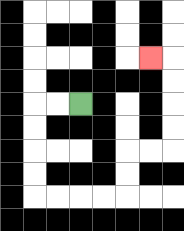{'start': '[3, 4]', 'end': '[6, 2]', 'path_directions': 'L,L,D,D,D,D,R,R,R,R,U,U,R,R,U,U,U,U,L', 'path_coordinates': '[[3, 4], [2, 4], [1, 4], [1, 5], [1, 6], [1, 7], [1, 8], [2, 8], [3, 8], [4, 8], [5, 8], [5, 7], [5, 6], [6, 6], [7, 6], [7, 5], [7, 4], [7, 3], [7, 2], [6, 2]]'}